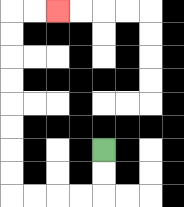{'start': '[4, 6]', 'end': '[2, 0]', 'path_directions': 'D,D,L,L,L,L,U,U,U,U,U,U,U,U,R,R', 'path_coordinates': '[[4, 6], [4, 7], [4, 8], [3, 8], [2, 8], [1, 8], [0, 8], [0, 7], [0, 6], [0, 5], [0, 4], [0, 3], [0, 2], [0, 1], [0, 0], [1, 0], [2, 0]]'}